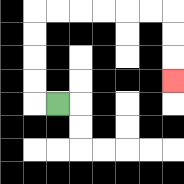{'start': '[2, 4]', 'end': '[7, 3]', 'path_directions': 'L,U,U,U,U,R,R,R,R,R,R,D,D,D', 'path_coordinates': '[[2, 4], [1, 4], [1, 3], [1, 2], [1, 1], [1, 0], [2, 0], [3, 0], [4, 0], [5, 0], [6, 0], [7, 0], [7, 1], [7, 2], [7, 3]]'}